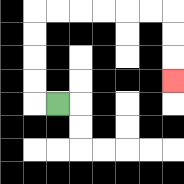{'start': '[2, 4]', 'end': '[7, 3]', 'path_directions': 'L,U,U,U,U,R,R,R,R,R,R,D,D,D', 'path_coordinates': '[[2, 4], [1, 4], [1, 3], [1, 2], [1, 1], [1, 0], [2, 0], [3, 0], [4, 0], [5, 0], [6, 0], [7, 0], [7, 1], [7, 2], [7, 3]]'}